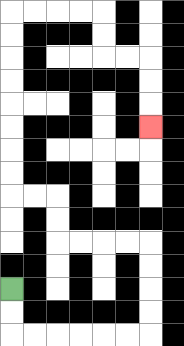{'start': '[0, 12]', 'end': '[6, 5]', 'path_directions': 'D,D,R,R,R,R,R,R,U,U,U,U,L,L,L,L,U,U,L,L,U,U,U,U,U,U,U,U,R,R,R,R,D,D,R,R,D,D,D', 'path_coordinates': '[[0, 12], [0, 13], [0, 14], [1, 14], [2, 14], [3, 14], [4, 14], [5, 14], [6, 14], [6, 13], [6, 12], [6, 11], [6, 10], [5, 10], [4, 10], [3, 10], [2, 10], [2, 9], [2, 8], [1, 8], [0, 8], [0, 7], [0, 6], [0, 5], [0, 4], [0, 3], [0, 2], [0, 1], [0, 0], [1, 0], [2, 0], [3, 0], [4, 0], [4, 1], [4, 2], [5, 2], [6, 2], [6, 3], [6, 4], [6, 5]]'}